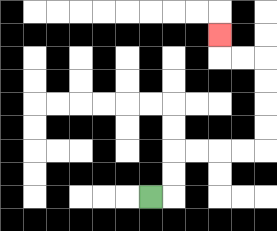{'start': '[6, 8]', 'end': '[9, 1]', 'path_directions': 'R,U,U,R,R,R,R,U,U,U,U,L,L,U', 'path_coordinates': '[[6, 8], [7, 8], [7, 7], [7, 6], [8, 6], [9, 6], [10, 6], [11, 6], [11, 5], [11, 4], [11, 3], [11, 2], [10, 2], [9, 2], [9, 1]]'}